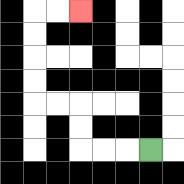{'start': '[6, 6]', 'end': '[3, 0]', 'path_directions': 'L,L,L,U,U,L,L,U,U,U,U,R,R', 'path_coordinates': '[[6, 6], [5, 6], [4, 6], [3, 6], [3, 5], [3, 4], [2, 4], [1, 4], [1, 3], [1, 2], [1, 1], [1, 0], [2, 0], [3, 0]]'}